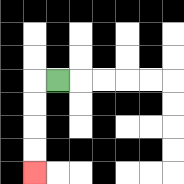{'start': '[2, 3]', 'end': '[1, 7]', 'path_directions': 'L,D,D,D,D', 'path_coordinates': '[[2, 3], [1, 3], [1, 4], [1, 5], [1, 6], [1, 7]]'}